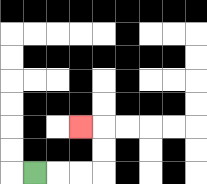{'start': '[1, 7]', 'end': '[3, 5]', 'path_directions': 'R,R,R,U,U,L', 'path_coordinates': '[[1, 7], [2, 7], [3, 7], [4, 7], [4, 6], [4, 5], [3, 5]]'}